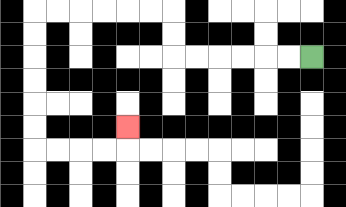{'start': '[13, 2]', 'end': '[5, 5]', 'path_directions': 'L,L,L,L,L,L,U,U,L,L,L,L,L,L,D,D,D,D,D,D,R,R,R,R,U', 'path_coordinates': '[[13, 2], [12, 2], [11, 2], [10, 2], [9, 2], [8, 2], [7, 2], [7, 1], [7, 0], [6, 0], [5, 0], [4, 0], [3, 0], [2, 0], [1, 0], [1, 1], [1, 2], [1, 3], [1, 4], [1, 5], [1, 6], [2, 6], [3, 6], [4, 6], [5, 6], [5, 5]]'}